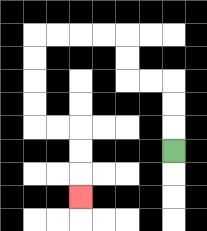{'start': '[7, 6]', 'end': '[3, 8]', 'path_directions': 'U,U,U,L,L,U,U,L,L,L,L,D,D,D,D,R,R,D,D,D', 'path_coordinates': '[[7, 6], [7, 5], [7, 4], [7, 3], [6, 3], [5, 3], [5, 2], [5, 1], [4, 1], [3, 1], [2, 1], [1, 1], [1, 2], [1, 3], [1, 4], [1, 5], [2, 5], [3, 5], [3, 6], [3, 7], [3, 8]]'}